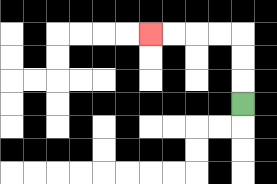{'start': '[10, 4]', 'end': '[6, 1]', 'path_directions': 'U,U,U,L,L,L,L', 'path_coordinates': '[[10, 4], [10, 3], [10, 2], [10, 1], [9, 1], [8, 1], [7, 1], [6, 1]]'}